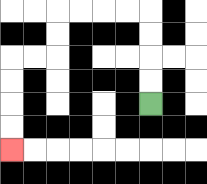{'start': '[6, 4]', 'end': '[0, 6]', 'path_directions': 'U,U,U,U,L,L,L,L,D,D,L,L,D,D,D,D', 'path_coordinates': '[[6, 4], [6, 3], [6, 2], [6, 1], [6, 0], [5, 0], [4, 0], [3, 0], [2, 0], [2, 1], [2, 2], [1, 2], [0, 2], [0, 3], [0, 4], [0, 5], [0, 6]]'}